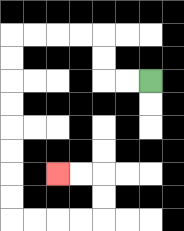{'start': '[6, 3]', 'end': '[2, 7]', 'path_directions': 'L,L,U,U,L,L,L,L,D,D,D,D,D,D,D,D,R,R,R,R,U,U,L,L', 'path_coordinates': '[[6, 3], [5, 3], [4, 3], [4, 2], [4, 1], [3, 1], [2, 1], [1, 1], [0, 1], [0, 2], [0, 3], [0, 4], [0, 5], [0, 6], [0, 7], [0, 8], [0, 9], [1, 9], [2, 9], [3, 9], [4, 9], [4, 8], [4, 7], [3, 7], [2, 7]]'}